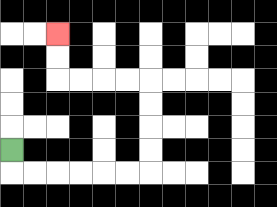{'start': '[0, 6]', 'end': '[2, 1]', 'path_directions': 'D,R,R,R,R,R,R,U,U,U,U,L,L,L,L,U,U', 'path_coordinates': '[[0, 6], [0, 7], [1, 7], [2, 7], [3, 7], [4, 7], [5, 7], [6, 7], [6, 6], [6, 5], [6, 4], [6, 3], [5, 3], [4, 3], [3, 3], [2, 3], [2, 2], [2, 1]]'}